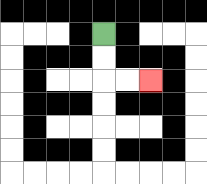{'start': '[4, 1]', 'end': '[6, 3]', 'path_directions': 'D,D,R,R', 'path_coordinates': '[[4, 1], [4, 2], [4, 3], [5, 3], [6, 3]]'}